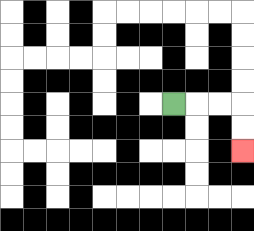{'start': '[7, 4]', 'end': '[10, 6]', 'path_directions': 'R,R,R,D,D', 'path_coordinates': '[[7, 4], [8, 4], [9, 4], [10, 4], [10, 5], [10, 6]]'}